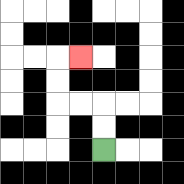{'start': '[4, 6]', 'end': '[3, 2]', 'path_directions': 'U,U,L,L,U,U,R', 'path_coordinates': '[[4, 6], [4, 5], [4, 4], [3, 4], [2, 4], [2, 3], [2, 2], [3, 2]]'}